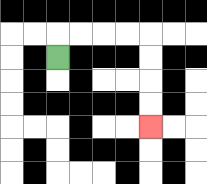{'start': '[2, 2]', 'end': '[6, 5]', 'path_directions': 'U,R,R,R,R,D,D,D,D', 'path_coordinates': '[[2, 2], [2, 1], [3, 1], [4, 1], [5, 1], [6, 1], [6, 2], [6, 3], [6, 4], [6, 5]]'}